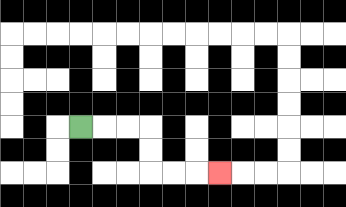{'start': '[3, 5]', 'end': '[9, 7]', 'path_directions': 'R,R,R,D,D,R,R,R', 'path_coordinates': '[[3, 5], [4, 5], [5, 5], [6, 5], [6, 6], [6, 7], [7, 7], [8, 7], [9, 7]]'}